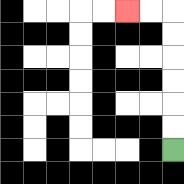{'start': '[7, 6]', 'end': '[5, 0]', 'path_directions': 'U,U,U,U,U,U,L,L', 'path_coordinates': '[[7, 6], [7, 5], [7, 4], [7, 3], [7, 2], [7, 1], [7, 0], [6, 0], [5, 0]]'}